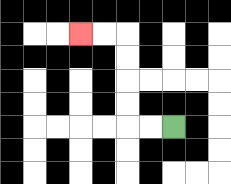{'start': '[7, 5]', 'end': '[3, 1]', 'path_directions': 'L,L,U,U,U,U,L,L', 'path_coordinates': '[[7, 5], [6, 5], [5, 5], [5, 4], [5, 3], [5, 2], [5, 1], [4, 1], [3, 1]]'}